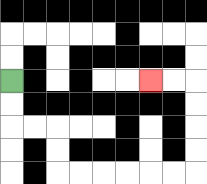{'start': '[0, 3]', 'end': '[6, 3]', 'path_directions': 'D,D,R,R,D,D,R,R,R,R,R,R,U,U,U,U,L,L', 'path_coordinates': '[[0, 3], [0, 4], [0, 5], [1, 5], [2, 5], [2, 6], [2, 7], [3, 7], [4, 7], [5, 7], [6, 7], [7, 7], [8, 7], [8, 6], [8, 5], [8, 4], [8, 3], [7, 3], [6, 3]]'}